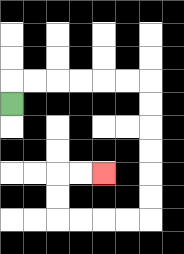{'start': '[0, 4]', 'end': '[4, 7]', 'path_directions': 'U,R,R,R,R,R,R,D,D,D,D,D,D,L,L,L,L,U,U,R,R', 'path_coordinates': '[[0, 4], [0, 3], [1, 3], [2, 3], [3, 3], [4, 3], [5, 3], [6, 3], [6, 4], [6, 5], [6, 6], [6, 7], [6, 8], [6, 9], [5, 9], [4, 9], [3, 9], [2, 9], [2, 8], [2, 7], [3, 7], [4, 7]]'}